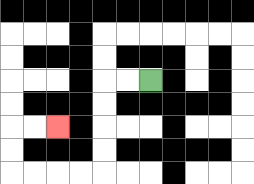{'start': '[6, 3]', 'end': '[2, 5]', 'path_directions': 'L,L,D,D,D,D,L,L,L,L,U,U,R,R', 'path_coordinates': '[[6, 3], [5, 3], [4, 3], [4, 4], [4, 5], [4, 6], [4, 7], [3, 7], [2, 7], [1, 7], [0, 7], [0, 6], [0, 5], [1, 5], [2, 5]]'}